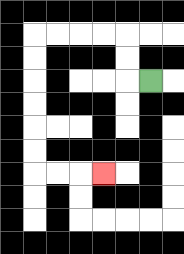{'start': '[6, 3]', 'end': '[4, 7]', 'path_directions': 'L,U,U,L,L,L,L,D,D,D,D,D,D,R,R,R', 'path_coordinates': '[[6, 3], [5, 3], [5, 2], [5, 1], [4, 1], [3, 1], [2, 1], [1, 1], [1, 2], [1, 3], [1, 4], [1, 5], [1, 6], [1, 7], [2, 7], [3, 7], [4, 7]]'}